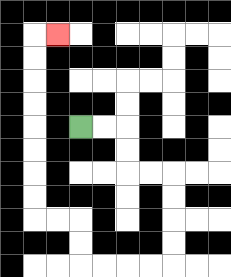{'start': '[3, 5]', 'end': '[2, 1]', 'path_directions': 'R,R,D,D,R,R,D,D,D,D,L,L,L,L,U,U,L,L,U,U,U,U,U,U,U,U,R', 'path_coordinates': '[[3, 5], [4, 5], [5, 5], [5, 6], [5, 7], [6, 7], [7, 7], [7, 8], [7, 9], [7, 10], [7, 11], [6, 11], [5, 11], [4, 11], [3, 11], [3, 10], [3, 9], [2, 9], [1, 9], [1, 8], [1, 7], [1, 6], [1, 5], [1, 4], [1, 3], [1, 2], [1, 1], [2, 1]]'}